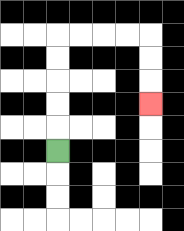{'start': '[2, 6]', 'end': '[6, 4]', 'path_directions': 'U,U,U,U,U,R,R,R,R,D,D,D', 'path_coordinates': '[[2, 6], [2, 5], [2, 4], [2, 3], [2, 2], [2, 1], [3, 1], [4, 1], [5, 1], [6, 1], [6, 2], [6, 3], [6, 4]]'}